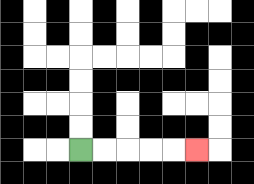{'start': '[3, 6]', 'end': '[8, 6]', 'path_directions': 'R,R,R,R,R', 'path_coordinates': '[[3, 6], [4, 6], [5, 6], [6, 6], [7, 6], [8, 6]]'}